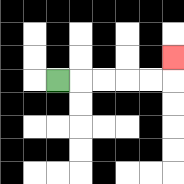{'start': '[2, 3]', 'end': '[7, 2]', 'path_directions': 'R,R,R,R,R,U', 'path_coordinates': '[[2, 3], [3, 3], [4, 3], [5, 3], [6, 3], [7, 3], [7, 2]]'}